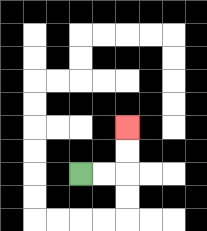{'start': '[3, 7]', 'end': '[5, 5]', 'path_directions': 'R,R,U,U', 'path_coordinates': '[[3, 7], [4, 7], [5, 7], [5, 6], [5, 5]]'}